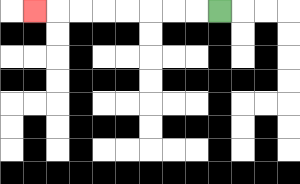{'start': '[9, 0]', 'end': '[1, 0]', 'path_directions': 'L,L,L,L,L,L,L,L', 'path_coordinates': '[[9, 0], [8, 0], [7, 0], [6, 0], [5, 0], [4, 0], [3, 0], [2, 0], [1, 0]]'}